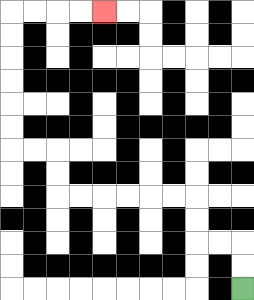{'start': '[10, 12]', 'end': '[4, 0]', 'path_directions': 'U,U,L,L,U,U,L,L,L,L,L,L,U,U,L,L,U,U,U,U,U,U,R,R,R,R', 'path_coordinates': '[[10, 12], [10, 11], [10, 10], [9, 10], [8, 10], [8, 9], [8, 8], [7, 8], [6, 8], [5, 8], [4, 8], [3, 8], [2, 8], [2, 7], [2, 6], [1, 6], [0, 6], [0, 5], [0, 4], [0, 3], [0, 2], [0, 1], [0, 0], [1, 0], [2, 0], [3, 0], [4, 0]]'}